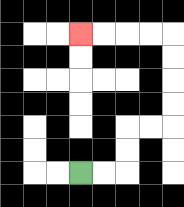{'start': '[3, 7]', 'end': '[3, 1]', 'path_directions': 'R,R,U,U,R,R,U,U,U,U,L,L,L,L', 'path_coordinates': '[[3, 7], [4, 7], [5, 7], [5, 6], [5, 5], [6, 5], [7, 5], [7, 4], [7, 3], [7, 2], [7, 1], [6, 1], [5, 1], [4, 1], [3, 1]]'}